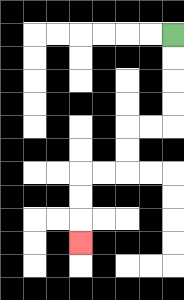{'start': '[7, 1]', 'end': '[3, 10]', 'path_directions': 'D,D,D,D,L,L,D,D,L,L,D,D,D', 'path_coordinates': '[[7, 1], [7, 2], [7, 3], [7, 4], [7, 5], [6, 5], [5, 5], [5, 6], [5, 7], [4, 7], [3, 7], [3, 8], [3, 9], [3, 10]]'}